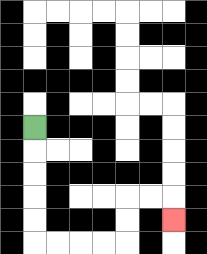{'start': '[1, 5]', 'end': '[7, 9]', 'path_directions': 'D,D,D,D,D,R,R,R,R,U,U,R,R,D', 'path_coordinates': '[[1, 5], [1, 6], [1, 7], [1, 8], [1, 9], [1, 10], [2, 10], [3, 10], [4, 10], [5, 10], [5, 9], [5, 8], [6, 8], [7, 8], [7, 9]]'}